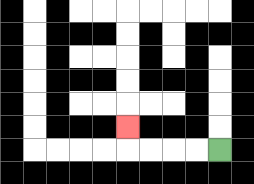{'start': '[9, 6]', 'end': '[5, 5]', 'path_directions': 'L,L,L,L,U', 'path_coordinates': '[[9, 6], [8, 6], [7, 6], [6, 6], [5, 6], [5, 5]]'}